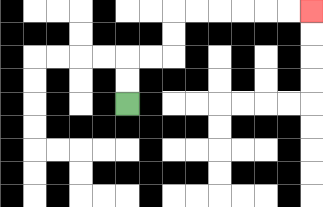{'start': '[5, 4]', 'end': '[13, 0]', 'path_directions': 'U,U,R,R,U,U,R,R,R,R,R,R', 'path_coordinates': '[[5, 4], [5, 3], [5, 2], [6, 2], [7, 2], [7, 1], [7, 0], [8, 0], [9, 0], [10, 0], [11, 0], [12, 0], [13, 0]]'}